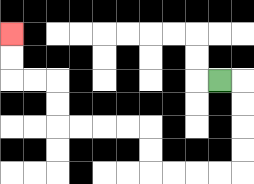{'start': '[9, 3]', 'end': '[0, 1]', 'path_directions': 'R,D,D,D,D,L,L,L,L,U,U,L,L,L,L,U,U,L,L,U,U', 'path_coordinates': '[[9, 3], [10, 3], [10, 4], [10, 5], [10, 6], [10, 7], [9, 7], [8, 7], [7, 7], [6, 7], [6, 6], [6, 5], [5, 5], [4, 5], [3, 5], [2, 5], [2, 4], [2, 3], [1, 3], [0, 3], [0, 2], [0, 1]]'}